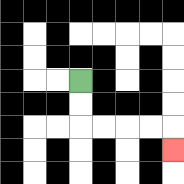{'start': '[3, 3]', 'end': '[7, 6]', 'path_directions': 'D,D,R,R,R,R,D', 'path_coordinates': '[[3, 3], [3, 4], [3, 5], [4, 5], [5, 5], [6, 5], [7, 5], [7, 6]]'}